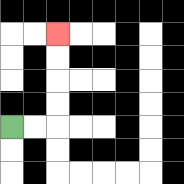{'start': '[0, 5]', 'end': '[2, 1]', 'path_directions': 'R,R,U,U,U,U', 'path_coordinates': '[[0, 5], [1, 5], [2, 5], [2, 4], [2, 3], [2, 2], [2, 1]]'}